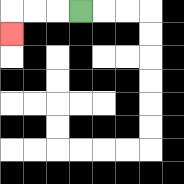{'start': '[3, 0]', 'end': '[0, 1]', 'path_directions': 'L,L,L,D', 'path_coordinates': '[[3, 0], [2, 0], [1, 0], [0, 0], [0, 1]]'}